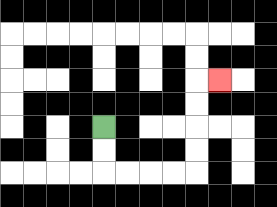{'start': '[4, 5]', 'end': '[9, 3]', 'path_directions': 'D,D,R,R,R,R,U,U,U,U,R', 'path_coordinates': '[[4, 5], [4, 6], [4, 7], [5, 7], [6, 7], [7, 7], [8, 7], [8, 6], [8, 5], [8, 4], [8, 3], [9, 3]]'}